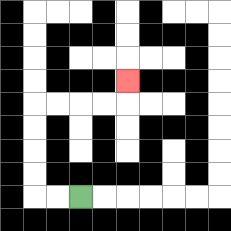{'start': '[3, 8]', 'end': '[5, 3]', 'path_directions': 'L,L,U,U,U,U,R,R,R,R,U', 'path_coordinates': '[[3, 8], [2, 8], [1, 8], [1, 7], [1, 6], [1, 5], [1, 4], [2, 4], [3, 4], [4, 4], [5, 4], [5, 3]]'}